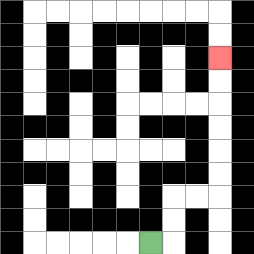{'start': '[6, 10]', 'end': '[9, 2]', 'path_directions': 'R,U,U,R,R,U,U,U,U,U,U', 'path_coordinates': '[[6, 10], [7, 10], [7, 9], [7, 8], [8, 8], [9, 8], [9, 7], [9, 6], [9, 5], [9, 4], [9, 3], [9, 2]]'}